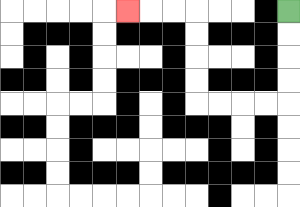{'start': '[12, 0]', 'end': '[5, 0]', 'path_directions': 'D,D,D,D,L,L,L,L,U,U,U,U,L,L,L', 'path_coordinates': '[[12, 0], [12, 1], [12, 2], [12, 3], [12, 4], [11, 4], [10, 4], [9, 4], [8, 4], [8, 3], [8, 2], [8, 1], [8, 0], [7, 0], [6, 0], [5, 0]]'}